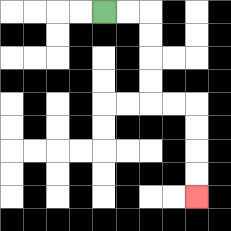{'start': '[4, 0]', 'end': '[8, 8]', 'path_directions': 'R,R,D,D,D,D,R,R,D,D,D,D', 'path_coordinates': '[[4, 0], [5, 0], [6, 0], [6, 1], [6, 2], [6, 3], [6, 4], [7, 4], [8, 4], [8, 5], [8, 6], [8, 7], [8, 8]]'}